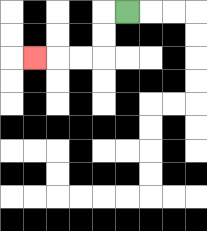{'start': '[5, 0]', 'end': '[1, 2]', 'path_directions': 'L,D,D,L,L,L', 'path_coordinates': '[[5, 0], [4, 0], [4, 1], [4, 2], [3, 2], [2, 2], [1, 2]]'}